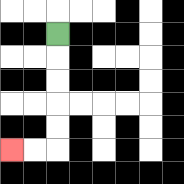{'start': '[2, 1]', 'end': '[0, 6]', 'path_directions': 'D,D,D,D,D,L,L', 'path_coordinates': '[[2, 1], [2, 2], [2, 3], [2, 4], [2, 5], [2, 6], [1, 6], [0, 6]]'}